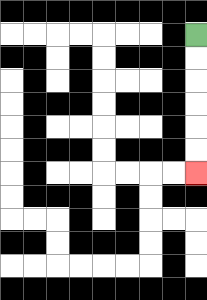{'start': '[8, 1]', 'end': '[8, 7]', 'path_directions': 'D,D,D,D,D,D', 'path_coordinates': '[[8, 1], [8, 2], [8, 3], [8, 4], [8, 5], [8, 6], [8, 7]]'}